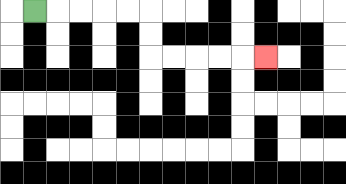{'start': '[1, 0]', 'end': '[11, 2]', 'path_directions': 'R,R,R,R,R,D,D,R,R,R,R,R', 'path_coordinates': '[[1, 0], [2, 0], [3, 0], [4, 0], [5, 0], [6, 0], [6, 1], [6, 2], [7, 2], [8, 2], [9, 2], [10, 2], [11, 2]]'}